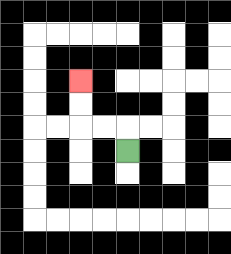{'start': '[5, 6]', 'end': '[3, 3]', 'path_directions': 'U,L,L,U,U', 'path_coordinates': '[[5, 6], [5, 5], [4, 5], [3, 5], [3, 4], [3, 3]]'}